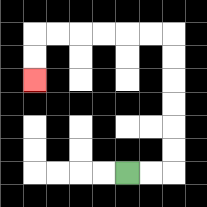{'start': '[5, 7]', 'end': '[1, 3]', 'path_directions': 'R,R,U,U,U,U,U,U,L,L,L,L,L,L,D,D', 'path_coordinates': '[[5, 7], [6, 7], [7, 7], [7, 6], [7, 5], [7, 4], [7, 3], [7, 2], [7, 1], [6, 1], [5, 1], [4, 1], [3, 1], [2, 1], [1, 1], [1, 2], [1, 3]]'}